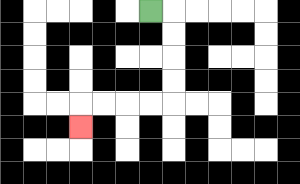{'start': '[6, 0]', 'end': '[3, 5]', 'path_directions': 'R,D,D,D,D,L,L,L,L,D', 'path_coordinates': '[[6, 0], [7, 0], [7, 1], [7, 2], [7, 3], [7, 4], [6, 4], [5, 4], [4, 4], [3, 4], [3, 5]]'}